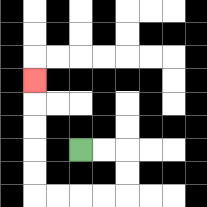{'start': '[3, 6]', 'end': '[1, 3]', 'path_directions': 'R,R,D,D,L,L,L,L,U,U,U,U,U', 'path_coordinates': '[[3, 6], [4, 6], [5, 6], [5, 7], [5, 8], [4, 8], [3, 8], [2, 8], [1, 8], [1, 7], [1, 6], [1, 5], [1, 4], [1, 3]]'}